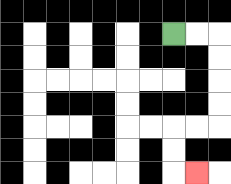{'start': '[7, 1]', 'end': '[8, 7]', 'path_directions': 'R,R,D,D,D,D,L,L,D,D,R', 'path_coordinates': '[[7, 1], [8, 1], [9, 1], [9, 2], [9, 3], [9, 4], [9, 5], [8, 5], [7, 5], [7, 6], [7, 7], [8, 7]]'}